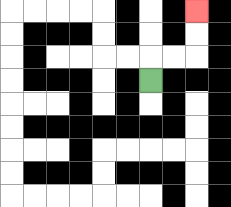{'start': '[6, 3]', 'end': '[8, 0]', 'path_directions': 'U,R,R,U,U', 'path_coordinates': '[[6, 3], [6, 2], [7, 2], [8, 2], [8, 1], [8, 0]]'}